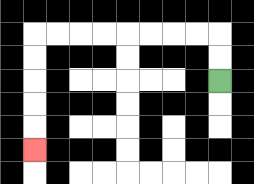{'start': '[9, 3]', 'end': '[1, 6]', 'path_directions': 'U,U,L,L,L,L,L,L,L,L,D,D,D,D,D', 'path_coordinates': '[[9, 3], [9, 2], [9, 1], [8, 1], [7, 1], [6, 1], [5, 1], [4, 1], [3, 1], [2, 1], [1, 1], [1, 2], [1, 3], [1, 4], [1, 5], [1, 6]]'}